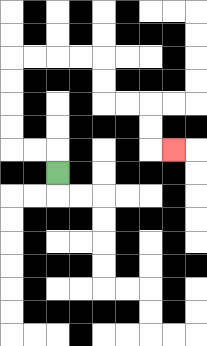{'start': '[2, 7]', 'end': '[7, 6]', 'path_directions': 'U,L,L,U,U,U,U,R,R,R,R,D,D,R,R,D,D,R', 'path_coordinates': '[[2, 7], [2, 6], [1, 6], [0, 6], [0, 5], [0, 4], [0, 3], [0, 2], [1, 2], [2, 2], [3, 2], [4, 2], [4, 3], [4, 4], [5, 4], [6, 4], [6, 5], [6, 6], [7, 6]]'}